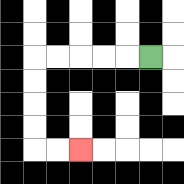{'start': '[6, 2]', 'end': '[3, 6]', 'path_directions': 'L,L,L,L,L,D,D,D,D,R,R', 'path_coordinates': '[[6, 2], [5, 2], [4, 2], [3, 2], [2, 2], [1, 2], [1, 3], [1, 4], [1, 5], [1, 6], [2, 6], [3, 6]]'}